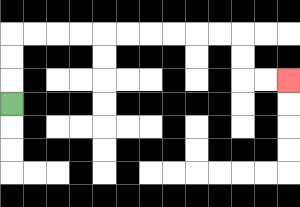{'start': '[0, 4]', 'end': '[12, 3]', 'path_directions': 'U,U,U,R,R,R,R,R,R,R,R,R,R,D,D,R,R', 'path_coordinates': '[[0, 4], [0, 3], [0, 2], [0, 1], [1, 1], [2, 1], [3, 1], [4, 1], [5, 1], [6, 1], [7, 1], [8, 1], [9, 1], [10, 1], [10, 2], [10, 3], [11, 3], [12, 3]]'}